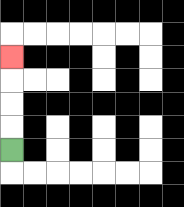{'start': '[0, 6]', 'end': '[0, 2]', 'path_directions': 'U,U,U,U', 'path_coordinates': '[[0, 6], [0, 5], [0, 4], [0, 3], [0, 2]]'}